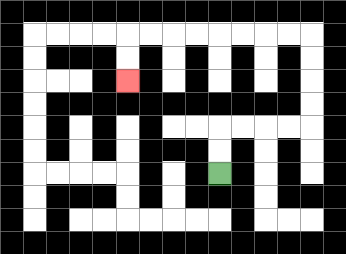{'start': '[9, 7]', 'end': '[5, 3]', 'path_directions': 'U,U,R,R,R,R,U,U,U,U,L,L,L,L,L,L,L,L,D,D', 'path_coordinates': '[[9, 7], [9, 6], [9, 5], [10, 5], [11, 5], [12, 5], [13, 5], [13, 4], [13, 3], [13, 2], [13, 1], [12, 1], [11, 1], [10, 1], [9, 1], [8, 1], [7, 1], [6, 1], [5, 1], [5, 2], [5, 3]]'}